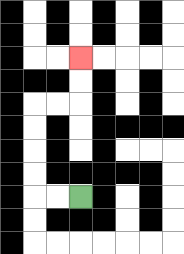{'start': '[3, 8]', 'end': '[3, 2]', 'path_directions': 'L,L,U,U,U,U,R,R,U,U', 'path_coordinates': '[[3, 8], [2, 8], [1, 8], [1, 7], [1, 6], [1, 5], [1, 4], [2, 4], [3, 4], [3, 3], [3, 2]]'}